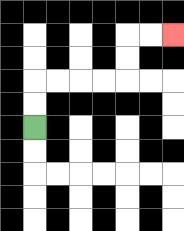{'start': '[1, 5]', 'end': '[7, 1]', 'path_directions': 'U,U,R,R,R,R,U,U,R,R', 'path_coordinates': '[[1, 5], [1, 4], [1, 3], [2, 3], [3, 3], [4, 3], [5, 3], [5, 2], [5, 1], [6, 1], [7, 1]]'}